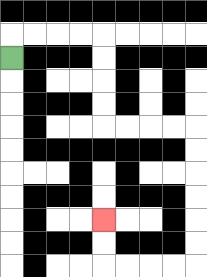{'start': '[0, 2]', 'end': '[4, 9]', 'path_directions': 'U,R,R,R,R,D,D,D,D,R,R,R,R,D,D,D,D,D,D,L,L,L,L,U,U', 'path_coordinates': '[[0, 2], [0, 1], [1, 1], [2, 1], [3, 1], [4, 1], [4, 2], [4, 3], [4, 4], [4, 5], [5, 5], [6, 5], [7, 5], [8, 5], [8, 6], [8, 7], [8, 8], [8, 9], [8, 10], [8, 11], [7, 11], [6, 11], [5, 11], [4, 11], [4, 10], [4, 9]]'}